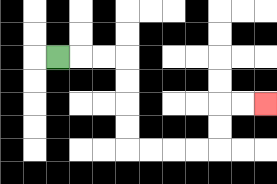{'start': '[2, 2]', 'end': '[11, 4]', 'path_directions': 'R,R,R,D,D,D,D,R,R,R,R,U,U,R,R', 'path_coordinates': '[[2, 2], [3, 2], [4, 2], [5, 2], [5, 3], [5, 4], [5, 5], [5, 6], [6, 6], [7, 6], [8, 6], [9, 6], [9, 5], [9, 4], [10, 4], [11, 4]]'}